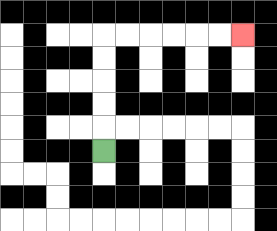{'start': '[4, 6]', 'end': '[10, 1]', 'path_directions': 'U,U,U,U,U,R,R,R,R,R,R', 'path_coordinates': '[[4, 6], [4, 5], [4, 4], [4, 3], [4, 2], [4, 1], [5, 1], [6, 1], [7, 1], [8, 1], [9, 1], [10, 1]]'}